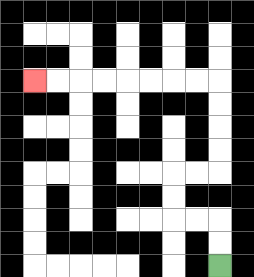{'start': '[9, 11]', 'end': '[1, 3]', 'path_directions': 'U,U,L,L,U,U,R,R,U,U,U,U,L,L,L,L,L,L,L,L', 'path_coordinates': '[[9, 11], [9, 10], [9, 9], [8, 9], [7, 9], [7, 8], [7, 7], [8, 7], [9, 7], [9, 6], [9, 5], [9, 4], [9, 3], [8, 3], [7, 3], [6, 3], [5, 3], [4, 3], [3, 3], [2, 3], [1, 3]]'}